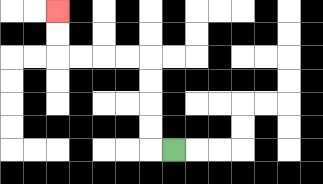{'start': '[7, 6]', 'end': '[2, 0]', 'path_directions': 'L,U,U,U,U,L,L,L,L,U,U', 'path_coordinates': '[[7, 6], [6, 6], [6, 5], [6, 4], [6, 3], [6, 2], [5, 2], [4, 2], [3, 2], [2, 2], [2, 1], [2, 0]]'}